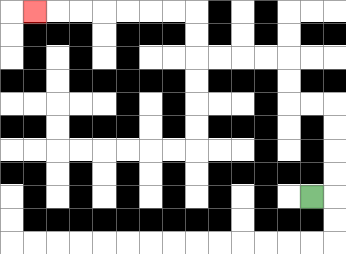{'start': '[13, 8]', 'end': '[1, 0]', 'path_directions': 'R,U,U,U,U,L,L,U,U,L,L,L,L,U,U,L,L,L,L,L,L,L', 'path_coordinates': '[[13, 8], [14, 8], [14, 7], [14, 6], [14, 5], [14, 4], [13, 4], [12, 4], [12, 3], [12, 2], [11, 2], [10, 2], [9, 2], [8, 2], [8, 1], [8, 0], [7, 0], [6, 0], [5, 0], [4, 0], [3, 0], [2, 0], [1, 0]]'}